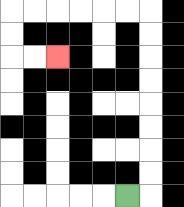{'start': '[5, 8]', 'end': '[2, 2]', 'path_directions': 'R,U,U,U,U,U,U,U,U,L,L,L,L,L,L,D,D,R,R', 'path_coordinates': '[[5, 8], [6, 8], [6, 7], [6, 6], [6, 5], [6, 4], [6, 3], [6, 2], [6, 1], [6, 0], [5, 0], [4, 0], [3, 0], [2, 0], [1, 0], [0, 0], [0, 1], [0, 2], [1, 2], [2, 2]]'}